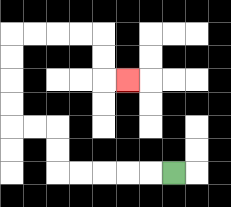{'start': '[7, 7]', 'end': '[5, 3]', 'path_directions': 'L,L,L,L,L,U,U,L,L,U,U,U,U,R,R,R,R,D,D,R', 'path_coordinates': '[[7, 7], [6, 7], [5, 7], [4, 7], [3, 7], [2, 7], [2, 6], [2, 5], [1, 5], [0, 5], [0, 4], [0, 3], [0, 2], [0, 1], [1, 1], [2, 1], [3, 1], [4, 1], [4, 2], [4, 3], [5, 3]]'}